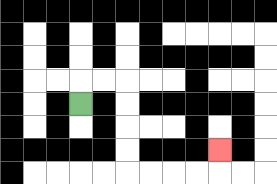{'start': '[3, 4]', 'end': '[9, 6]', 'path_directions': 'U,R,R,D,D,D,D,R,R,R,R,U', 'path_coordinates': '[[3, 4], [3, 3], [4, 3], [5, 3], [5, 4], [5, 5], [5, 6], [5, 7], [6, 7], [7, 7], [8, 7], [9, 7], [9, 6]]'}